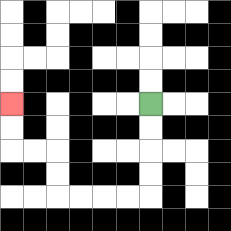{'start': '[6, 4]', 'end': '[0, 4]', 'path_directions': 'D,D,D,D,L,L,L,L,U,U,L,L,U,U', 'path_coordinates': '[[6, 4], [6, 5], [6, 6], [6, 7], [6, 8], [5, 8], [4, 8], [3, 8], [2, 8], [2, 7], [2, 6], [1, 6], [0, 6], [0, 5], [0, 4]]'}